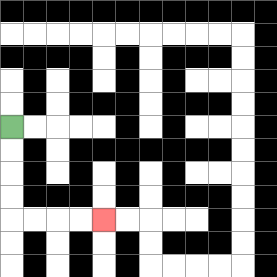{'start': '[0, 5]', 'end': '[4, 9]', 'path_directions': 'D,D,D,D,R,R,R,R', 'path_coordinates': '[[0, 5], [0, 6], [0, 7], [0, 8], [0, 9], [1, 9], [2, 9], [3, 9], [4, 9]]'}